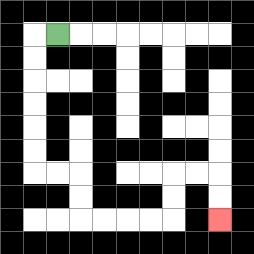{'start': '[2, 1]', 'end': '[9, 9]', 'path_directions': 'L,D,D,D,D,D,D,R,R,D,D,R,R,R,R,U,U,R,R,D,D', 'path_coordinates': '[[2, 1], [1, 1], [1, 2], [1, 3], [1, 4], [1, 5], [1, 6], [1, 7], [2, 7], [3, 7], [3, 8], [3, 9], [4, 9], [5, 9], [6, 9], [7, 9], [7, 8], [7, 7], [8, 7], [9, 7], [9, 8], [9, 9]]'}